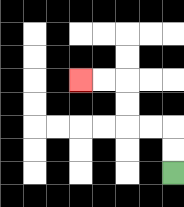{'start': '[7, 7]', 'end': '[3, 3]', 'path_directions': 'U,U,L,L,U,U,L,L', 'path_coordinates': '[[7, 7], [7, 6], [7, 5], [6, 5], [5, 5], [5, 4], [5, 3], [4, 3], [3, 3]]'}